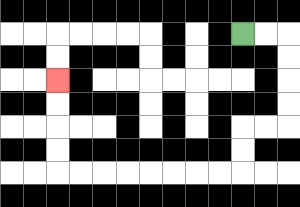{'start': '[10, 1]', 'end': '[2, 3]', 'path_directions': 'R,R,D,D,D,D,L,L,D,D,L,L,L,L,L,L,L,L,U,U,U,U', 'path_coordinates': '[[10, 1], [11, 1], [12, 1], [12, 2], [12, 3], [12, 4], [12, 5], [11, 5], [10, 5], [10, 6], [10, 7], [9, 7], [8, 7], [7, 7], [6, 7], [5, 7], [4, 7], [3, 7], [2, 7], [2, 6], [2, 5], [2, 4], [2, 3]]'}